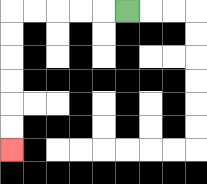{'start': '[5, 0]', 'end': '[0, 6]', 'path_directions': 'L,L,L,L,L,D,D,D,D,D,D', 'path_coordinates': '[[5, 0], [4, 0], [3, 0], [2, 0], [1, 0], [0, 0], [0, 1], [0, 2], [0, 3], [0, 4], [0, 5], [0, 6]]'}